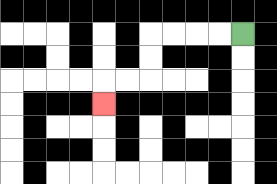{'start': '[10, 1]', 'end': '[4, 4]', 'path_directions': 'L,L,L,L,D,D,L,L,D', 'path_coordinates': '[[10, 1], [9, 1], [8, 1], [7, 1], [6, 1], [6, 2], [6, 3], [5, 3], [4, 3], [4, 4]]'}